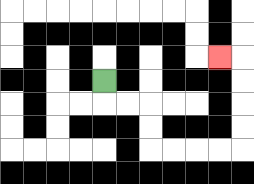{'start': '[4, 3]', 'end': '[9, 2]', 'path_directions': 'D,R,R,D,D,R,R,R,R,U,U,U,U,L', 'path_coordinates': '[[4, 3], [4, 4], [5, 4], [6, 4], [6, 5], [6, 6], [7, 6], [8, 6], [9, 6], [10, 6], [10, 5], [10, 4], [10, 3], [10, 2], [9, 2]]'}